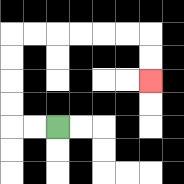{'start': '[2, 5]', 'end': '[6, 3]', 'path_directions': 'L,L,U,U,U,U,R,R,R,R,R,R,D,D', 'path_coordinates': '[[2, 5], [1, 5], [0, 5], [0, 4], [0, 3], [0, 2], [0, 1], [1, 1], [2, 1], [3, 1], [4, 1], [5, 1], [6, 1], [6, 2], [6, 3]]'}